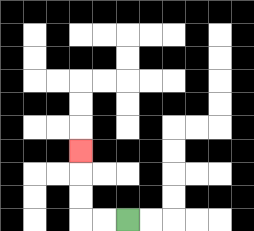{'start': '[5, 9]', 'end': '[3, 6]', 'path_directions': 'L,L,U,U,U', 'path_coordinates': '[[5, 9], [4, 9], [3, 9], [3, 8], [3, 7], [3, 6]]'}